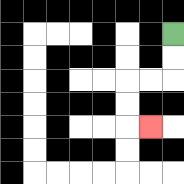{'start': '[7, 1]', 'end': '[6, 5]', 'path_directions': 'D,D,L,L,D,D,R', 'path_coordinates': '[[7, 1], [7, 2], [7, 3], [6, 3], [5, 3], [5, 4], [5, 5], [6, 5]]'}